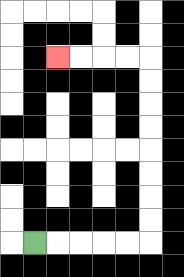{'start': '[1, 10]', 'end': '[2, 2]', 'path_directions': 'R,R,R,R,R,U,U,U,U,U,U,U,U,L,L,L,L', 'path_coordinates': '[[1, 10], [2, 10], [3, 10], [4, 10], [5, 10], [6, 10], [6, 9], [6, 8], [6, 7], [6, 6], [6, 5], [6, 4], [6, 3], [6, 2], [5, 2], [4, 2], [3, 2], [2, 2]]'}